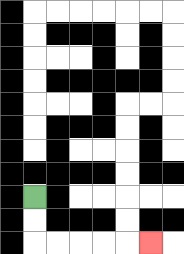{'start': '[1, 8]', 'end': '[6, 10]', 'path_directions': 'D,D,R,R,R,R,R', 'path_coordinates': '[[1, 8], [1, 9], [1, 10], [2, 10], [3, 10], [4, 10], [5, 10], [6, 10]]'}